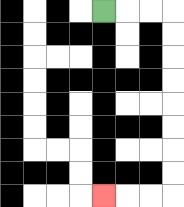{'start': '[4, 0]', 'end': '[4, 8]', 'path_directions': 'R,R,R,D,D,D,D,D,D,D,D,L,L,L', 'path_coordinates': '[[4, 0], [5, 0], [6, 0], [7, 0], [7, 1], [7, 2], [7, 3], [7, 4], [7, 5], [7, 6], [7, 7], [7, 8], [6, 8], [5, 8], [4, 8]]'}